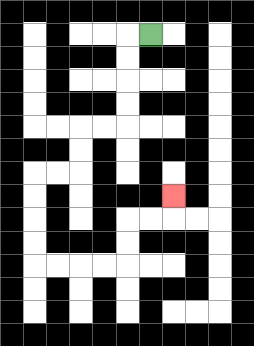{'start': '[6, 1]', 'end': '[7, 8]', 'path_directions': 'L,D,D,D,D,L,L,D,D,L,L,D,D,D,D,R,R,R,R,U,U,R,R,U', 'path_coordinates': '[[6, 1], [5, 1], [5, 2], [5, 3], [5, 4], [5, 5], [4, 5], [3, 5], [3, 6], [3, 7], [2, 7], [1, 7], [1, 8], [1, 9], [1, 10], [1, 11], [2, 11], [3, 11], [4, 11], [5, 11], [5, 10], [5, 9], [6, 9], [7, 9], [7, 8]]'}